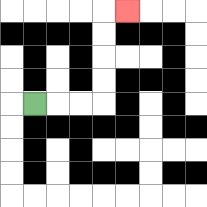{'start': '[1, 4]', 'end': '[5, 0]', 'path_directions': 'R,R,R,U,U,U,U,R', 'path_coordinates': '[[1, 4], [2, 4], [3, 4], [4, 4], [4, 3], [4, 2], [4, 1], [4, 0], [5, 0]]'}